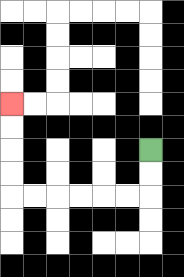{'start': '[6, 6]', 'end': '[0, 4]', 'path_directions': 'D,D,L,L,L,L,L,L,U,U,U,U', 'path_coordinates': '[[6, 6], [6, 7], [6, 8], [5, 8], [4, 8], [3, 8], [2, 8], [1, 8], [0, 8], [0, 7], [0, 6], [0, 5], [0, 4]]'}